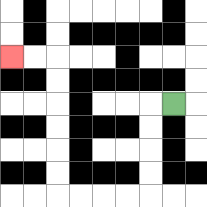{'start': '[7, 4]', 'end': '[0, 2]', 'path_directions': 'L,D,D,D,D,L,L,L,L,U,U,U,U,U,U,L,L', 'path_coordinates': '[[7, 4], [6, 4], [6, 5], [6, 6], [6, 7], [6, 8], [5, 8], [4, 8], [3, 8], [2, 8], [2, 7], [2, 6], [2, 5], [2, 4], [2, 3], [2, 2], [1, 2], [0, 2]]'}